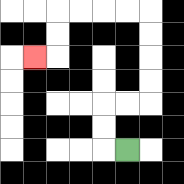{'start': '[5, 6]', 'end': '[1, 2]', 'path_directions': 'L,U,U,R,R,U,U,U,U,L,L,L,L,D,D,L', 'path_coordinates': '[[5, 6], [4, 6], [4, 5], [4, 4], [5, 4], [6, 4], [6, 3], [6, 2], [6, 1], [6, 0], [5, 0], [4, 0], [3, 0], [2, 0], [2, 1], [2, 2], [1, 2]]'}